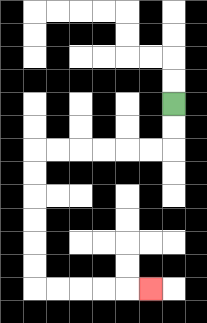{'start': '[7, 4]', 'end': '[6, 12]', 'path_directions': 'D,D,L,L,L,L,L,L,D,D,D,D,D,D,R,R,R,R,R', 'path_coordinates': '[[7, 4], [7, 5], [7, 6], [6, 6], [5, 6], [4, 6], [3, 6], [2, 6], [1, 6], [1, 7], [1, 8], [1, 9], [1, 10], [1, 11], [1, 12], [2, 12], [3, 12], [4, 12], [5, 12], [6, 12]]'}